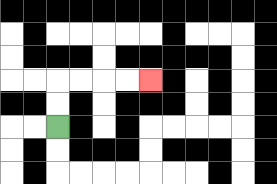{'start': '[2, 5]', 'end': '[6, 3]', 'path_directions': 'U,U,R,R,R,R', 'path_coordinates': '[[2, 5], [2, 4], [2, 3], [3, 3], [4, 3], [5, 3], [6, 3]]'}